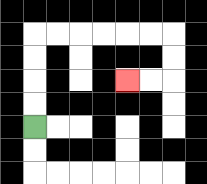{'start': '[1, 5]', 'end': '[5, 3]', 'path_directions': 'U,U,U,U,R,R,R,R,R,R,D,D,L,L', 'path_coordinates': '[[1, 5], [1, 4], [1, 3], [1, 2], [1, 1], [2, 1], [3, 1], [4, 1], [5, 1], [6, 1], [7, 1], [7, 2], [7, 3], [6, 3], [5, 3]]'}